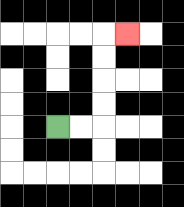{'start': '[2, 5]', 'end': '[5, 1]', 'path_directions': 'R,R,U,U,U,U,R', 'path_coordinates': '[[2, 5], [3, 5], [4, 5], [4, 4], [4, 3], [4, 2], [4, 1], [5, 1]]'}